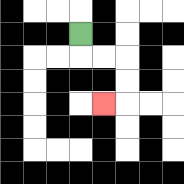{'start': '[3, 1]', 'end': '[4, 4]', 'path_directions': 'D,R,R,D,D,L', 'path_coordinates': '[[3, 1], [3, 2], [4, 2], [5, 2], [5, 3], [5, 4], [4, 4]]'}